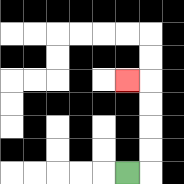{'start': '[5, 7]', 'end': '[5, 3]', 'path_directions': 'R,U,U,U,U,L', 'path_coordinates': '[[5, 7], [6, 7], [6, 6], [6, 5], [6, 4], [6, 3], [5, 3]]'}